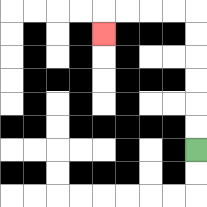{'start': '[8, 6]', 'end': '[4, 1]', 'path_directions': 'U,U,U,U,U,U,L,L,L,L,D', 'path_coordinates': '[[8, 6], [8, 5], [8, 4], [8, 3], [8, 2], [8, 1], [8, 0], [7, 0], [6, 0], [5, 0], [4, 0], [4, 1]]'}